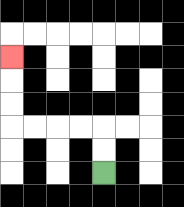{'start': '[4, 7]', 'end': '[0, 2]', 'path_directions': 'U,U,L,L,L,L,U,U,U', 'path_coordinates': '[[4, 7], [4, 6], [4, 5], [3, 5], [2, 5], [1, 5], [0, 5], [0, 4], [0, 3], [0, 2]]'}